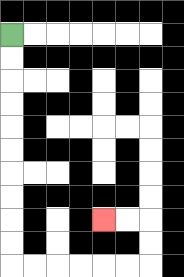{'start': '[0, 1]', 'end': '[4, 9]', 'path_directions': 'D,D,D,D,D,D,D,D,D,D,R,R,R,R,R,R,U,U,L,L', 'path_coordinates': '[[0, 1], [0, 2], [0, 3], [0, 4], [0, 5], [0, 6], [0, 7], [0, 8], [0, 9], [0, 10], [0, 11], [1, 11], [2, 11], [3, 11], [4, 11], [5, 11], [6, 11], [6, 10], [6, 9], [5, 9], [4, 9]]'}